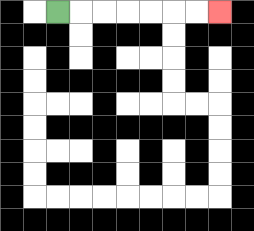{'start': '[2, 0]', 'end': '[9, 0]', 'path_directions': 'R,R,R,R,R,R,R', 'path_coordinates': '[[2, 0], [3, 0], [4, 0], [5, 0], [6, 0], [7, 0], [8, 0], [9, 0]]'}